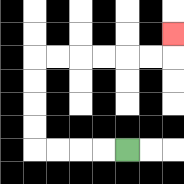{'start': '[5, 6]', 'end': '[7, 1]', 'path_directions': 'L,L,L,L,U,U,U,U,R,R,R,R,R,R,U', 'path_coordinates': '[[5, 6], [4, 6], [3, 6], [2, 6], [1, 6], [1, 5], [1, 4], [1, 3], [1, 2], [2, 2], [3, 2], [4, 2], [5, 2], [6, 2], [7, 2], [7, 1]]'}